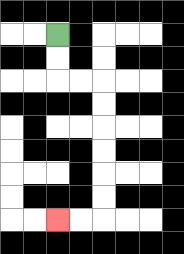{'start': '[2, 1]', 'end': '[2, 9]', 'path_directions': 'D,D,R,R,D,D,D,D,D,D,L,L', 'path_coordinates': '[[2, 1], [2, 2], [2, 3], [3, 3], [4, 3], [4, 4], [4, 5], [4, 6], [4, 7], [4, 8], [4, 9], [3, 9], [2, 9]]'}